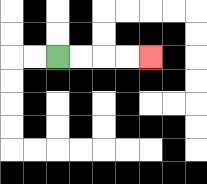{'start': '[2, 2]', 'end': '[6, 2]', 'path_directions': 'R,R,R,R', 'path_coordinates': '[[2, 2], [3, 2], [4, 2], [5, 2], [6, 2]]'}